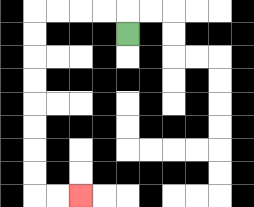{'start': '[5, 1]', 'end': '[3, 8]', 'path_directions': 'U,L,L,L,L,D,D,D,D,D,D,D,D,R,R', 'path_coordinates': '[[5, 1], [5, 0], [4, 0], [3, 0], [2, 0], [1, 0], [1, 1], [1, 2], [1, 3], [1, 4], [1, 5], [1, 6], [1, 7], [1, 8], [2, 8], [3, 8]]'}